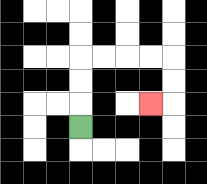{'start': '[3, 5]', 'end': '[6, 4]', 'path_directions': 'U,U,U,R,R,R,R,D,D,L', 'path_coordinates': '[[3, 5], [3, 4], [3, 3], [3, 2], [4, 2], [5, 2], [6, 2], [7, 2], [7, 3], [7, 4], [6, 4]]'}